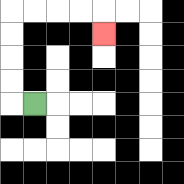{'start': '[1, 4]', 'end': '[4, 1]', 'path_directions': 'L,U,U,U,U,R,R,R,R,D', 'path_coordinates': '[[1, 4], [0, 4], [0, 3], [0, 2], [0, 1], [0, 0], [1, 0], [2, 0], [3, 0], [4, 0], [4, 1]]'}